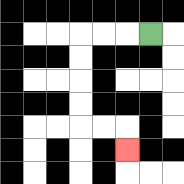{'start': '[6, 1]', 'end': '[5, 6]', 'path_directions': 'L,L,L,D,D,D,D,R,R,D', 'path_coordinates': '[[6, 1], [5, 1], [4, 1], [3, 1], [3, 2], [3, 3], [3, 4], [3, 5], [4, 5], [5, 5], [5, 6]]'}